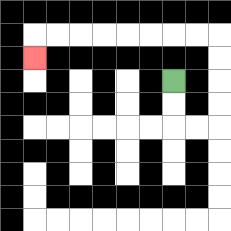{'start': '[7, 3]', 'end': '[1, 2]', 'path_directions': 'D,D,R,R,U,U,U,U,L,L,L,L,L,L,L,L,D', 'path_coordinates': '[[7, 3], [7, 4], [7, 5], [8, 5], [9, 5], [9, 4], [9, 3], [9, 2], [9, 1], [8, 1], [7, 1], [6, 1], [5, 1], [4, 1], [3, 1], [2, 1], [1, 1], [1, 2]]'}